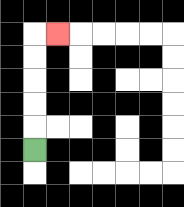{'start': '[1, 6]', 'end': '[2, 1]', 'path_directions': 'U,U,U,U,U,R', 'path_coordinates': '[[1, 6], [1, 5], [1, 4], [1, 3], [1, 2], [1, 1], [2, 1]]'}